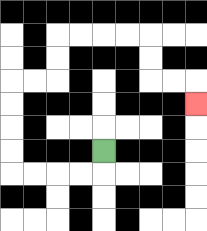{'start': '[4, 6]', 'end': '[8, 4]', 'path_directions': 'D,L,L,L,L,U,U,U,U,R,R,U,U,R,R,R,R,D,D,R,R,D', 'path_coordinates': '[[4, 6], [4, 7], [3, 7], [2, 7], [1, 7], [0, 7], [0, 6], [0, 5], [0, 4], [0, 3], [1, 3], [2, 3], [2, 2], [2, 1], [3, 1], [4, 1], [5, 1], [6, 1], [6, 2], [6, 3], [7, 3], [8, 3], [8, 4]]'}